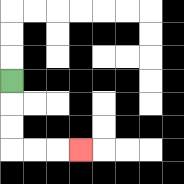{'start': '[0, 3]', 'end': '[3, 6]', 'path_directions': 'D,D,D,R,R,R', 'path_coordinates': '[[0, 3], [0, 4], [0, 5], [0, 6], [1, 6], [2, 6], [3, 6]]'}